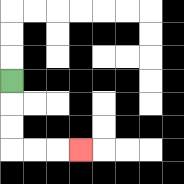{'start': '[0, 3]', 'end': '[3, 6]', 'path_directions': 'D,D,D,R,R,R', 'path_coordinates': '[[0, 3], [0, 4], [0, 5], [0, 6], [1, 6], [2, 6], [3, 6]]'}